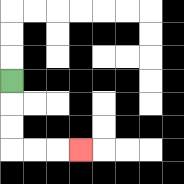{'start': '[0, 3]', 'end': '[3, 6]', 'path_directions': 'D,D,D,R,R,R', 'path_coordinates': '[[0, 3], [0, 4], [0, 5], [0, 6], [1, 6], [2, 6], [3, 6]]'}